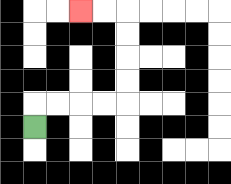{'start': '[1, 5]', 'end': '[3, 0]', 'path_directions': 'U,R,R,R,R,U,U,U,U,L,L', 'path_coordinates': '[[1, 5], [1, 4], [2, 4], [3, 4], [4, 4], [5, 4], [5, 3], [5, 2], [5, 1], [5, 0], [4, 0], [3, 0]]'}